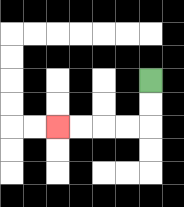{'start': '[6, 3]', 'end': '[2, 5]', 'path_directions': 'D,D,L,L,L,L', 'path_coordinates': '[[6, 3], [6, 4], [6, 5], [5, 5], [4, 5], [3, 5], [2, 5]]'}